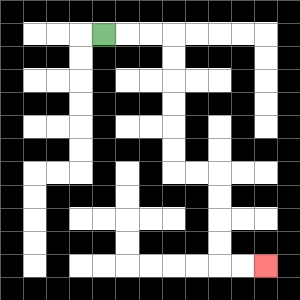{'start': '[4, 1]', 'end': '[11, 11]', 'path_directions': 'R,R,R,D,D,D,D,D,D,R,R,D,D,D,D,R,R', 'path_coordinates': '[[4, 1], [5, 1], [6, 1], [7, 1], [7, 2], [7, 3], [7, 4], [7, 5], [7, 6], [7, 7], [8, 7], [9, 7], [9, 8], [9, 9], [9, 10], [9, 11], [10, 11], [11, 11]]'}